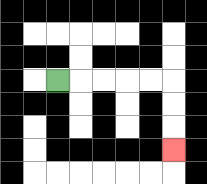{'start': '[2, 3]', 'end': '[7, 6]', 'path_directions': 'R,R,R,R,R,D,D,D', 'path_coordinates': '[[2, 3], [3, 3], [4, 3], [5, 3], [6, 3], [7, 3], [7, 4], [7, 5], [7, 6]]'}